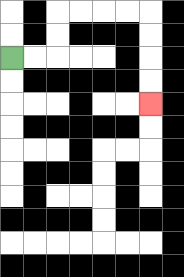{'start': '[0, 2]', 'end': '[6, 4]', 'path_directions': 'R,R,U,U,R,R,R,R,D,D,D,D', 'path_coordinates': '[[0, 2], [1, 2], [2, 2], [2, 1], [2, 0], [3, 0], [4, 0], [5, 0], [6, 0], [6, 1], [6, 2], [6, 3], [6, 4]]'}